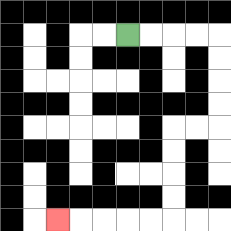{'start': '[5, 1]', 'end': '[2, 9]', 'path_directions': 'R,R,R,R,D,D,D,D,L,L,D,D,D,D,L,L,L,L,L', 'path_coordinates': '[[5, 1], [6, 1], [7, 1], [8, 1], [9, 1], [9, 2], [9, 3], [9, 4], [9, 5], [8, 5], [7, 5], [7, 6], [7, 7], [7, 8], [7, 9], [6, 9], [5, 9], [4, 9], [3, 9], [2, 9]]'}